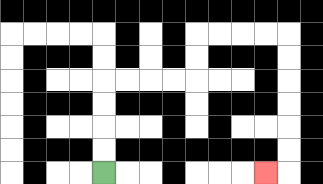{'start': '[4, 7]', 'end': '[11, 7]', 'path_directions': 'U,U,U,U,R,R,R,R,U,U,R,R,R,R,D,D,D,D,D,D,L', 'path_coordinates': '[[4, 7], [4, 6], [4, 5], [4, 4], [4, 3], [5, 3], [6, 3], [7, 3], [8, 3], [8, 2], [8, 1], [9, 1], [10, 1], [11, 1], [12, 1], [12, 2], [12, 3], [12, 4], [12, 5], [12, 6], [12, 7], [11, 7]]'}